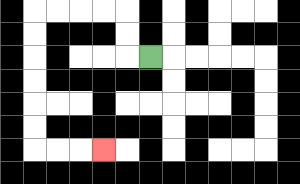{'start': '[6, 2]', 'end': '[4, 6]', 'path_directions': 'L,U,U,L,L,L,L,D,D,D,D,D,D,R,R,R', 'path_coordinates': '[[6, 2], [5, 2], [5, 1], [5, 0], [4, 0], [3, 0], [2, 0], [1, 0], [1, 1], [1, 2], [1, 3], [1, 4], [1, 5], [1, 6], [2, 6], [3, 6], [4, 6]]'}